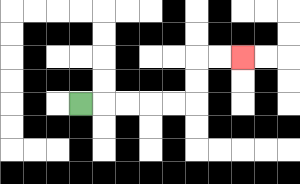{'start': '[3, 4]', 'end': '[10, 2]', 'path_directions': 'R,R,R,R,R,U,U,R,R', 'path_coordinates': '[[3, 4], [4, 4], [5, 4], [6, 4], [7, 4], [8, 4], [8, 3], [8, 2], [9, 2], [10, 2]]'}